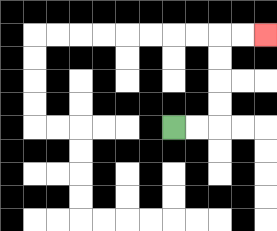{'start': '[7, 5]', 'end': '[11, 1]', 'path_directions': 'R,R,U,U,U,U,R,R', 'path_coordinates': '[[7, 5], [8, 5], [9, 5], [9, 4], [9, 3], [9, 2], [9, 1], [10, 1], [11, 1]]'}